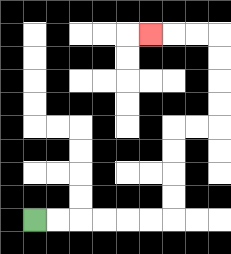{'start': '[1, 9]', 'end': '[6, 1]', 'path_directions': 'R,R,R,R,R,R,U,U,U,U,R,R,U,U,U,U,L,L,L', 'path_coordinates': '[[1, 9], [2, 9], [3, 9], [4, 9], [5, 9], [6, 9], [7, 9], [7, 8], [7, 7], [7, 6], [7, 5], [8, 5], [9, 5], [9, 4], [9, 3], [9, 2], [9, 1], [8, 1], [7, 1], [6, 1]]'}